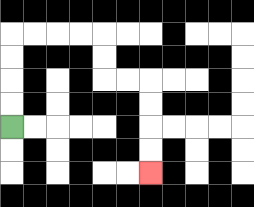{'start': '[0, 5]', 'end': '[6, 7]', 'path_directions': 'U,U,U,U,R,R,R,R,D,D,R,R,D,D,D,D', 'path_coordinates': '[[0, 5], [0, 4], [0, 3], [0, 2], [0, 1], [1, 1], [2, 1], [3, 1], [4, 1], [4, 2], [4, 3], [5, 3], [6, 3], [6, 4], [6, 5], [6, 6], [6, 7]]'}